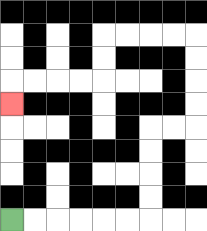{'start': '[0, 9]', 'end': '[0, 4]', 'path_directions': 'R,R,R,R,R,R,U,U,U,U,R,R,U,U,U,U,L,L,L,L,D,D,L,L,L,L,D', 'path_coordinates': '[[0, 9], [1, 9], [2, 9], [3, 9], [4, 9], [5, 9], [6, 9], [6, 8], [6, 7], [6, 6], [6, 5], [7, 5], [8, 5], [8, 4], [8, 3], [8, 2], [8, 1], [7, 1], [6, 1], [5, 1], [4, 1], [4, 2], [4, 3], [3, 3], [2, 3], [1, 3], [0, 3], [0, 4]]'}